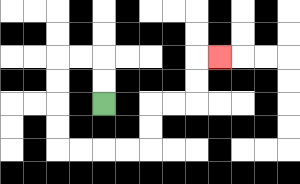{'start': '[4, 4]', 'end': '[9, 2]', 'path_directions': 'U,U,L,L,D,D,D,D,R,R,R,R,U,U,R,R,U,U,R', 'path_coordinates': '[[4, 4], [4, 3], [4, 2], [3, 2], [2, 2], [2, 3], [2, 4], [2, 5], [2, 6], [3, 6], [4, 6], [5, 6], [6, 6], [6, 5], [6, 4], [7, 4], [8, 4], [8, 3], [8, 2], [9, 2]]'}